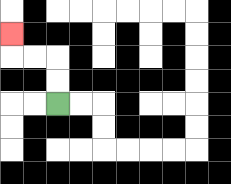{'start': '[2, 4]', 'end': '[0, 1]', 'path_directions': 'U,U,L,L,U', 'path_coordinates': '[[2, 4], [2, 3], [2, 2], [1, 2], [0, 2], [0, 1]]'}